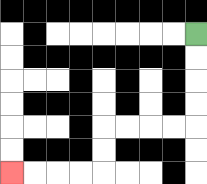{'start': '[8, 1]', 'end': '[0, 7]', 'path_directions': 'D,D,D,D,L,L,L,L,D,D,L,L,L,L', 'path_coordinates': '[[8, 1], [8, 2], [8, 3], [8, 4], [8, 5], [7, 5], [6, 5], [5, 5], [4, 5], [4, 6], [4, 7], [3, 7], [2, 7], [1, 7], [0, 7]]'}